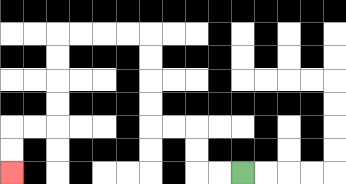{'start': '[10, 7]', 'end': '[0, 7]', 'path_directions': 'L,L,U,U,L,L,U,U,U,U,L,L,L,L,D,D,D,D,L,L,D,D', 'path_coordinates': '[[10, 7], [9, 7], [8, 7], [8, 6], [8, 5], [7, 5], [6, 5], [6, 4], [6, 3], [6, 2], [6, 1], [5, 1], [4, 1], [3, 1], [2, 1], [2, 2], [2, 3], [2, 4], [2, 5], [1, 5], [0, 5], [0, 6], [0, 7]]'}